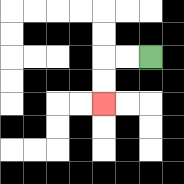{'start': '[6, 2]', 'end': '[4, 4]', 'path_directions': 'L,L,D,D', 'path_coordinates': '[[6, 2], [5, 2], [4, 2], [4, 3], [4, 4]]'}